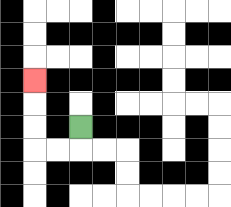{'start': '[3, 5]', 'end': '[1, 3]', 'path_directions': 'D,L,L,U,U,U', 'path_coordinates': '[[3, 5], [3, 6], [2, 6], [1, 6], [1, 5], [1, 4], [1, 3]]'}